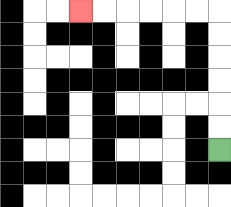{'start': '[9, 6]', 'end': '[3, 0]', 'path_directions': 'U,U,U,U,U,U,L,L,L,L,L,L', 'path_coordinates': '[[9, 6], [9, 5], [9, 4], [9, 3], [9, 2], [9, 1], [9, 0], [8, 0], [7, 0], [6, 0], [5, 0], [4, 0], [3, 0]]'}